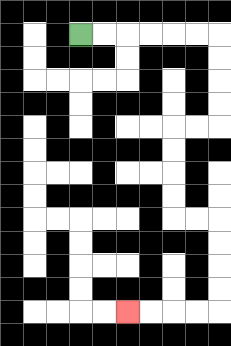{'start': '[3, 1]', 'end': '[5, 13]', 'path_directions': 'R,R,R,R,R,R,D,D,D,D,L,L,D,D,D,D,R,R,D,D,D,D,L,L,L,L', 'path_coordinates': '[[3, 1], [4, 1], [5, 1], [6, 1], [7, 1], [8, 1], [9, 1], [9, 2], [9, 3], [9, 4], [9, 5], [8, 5], [7, 5], [7, 6], [7, 7], [7, 8], [7, 9], [8, 9], [9, 9], [9, 10], [9, 11], [9, 12], [9, 13], [8, 13], [7, 13], [6, 13], [5, 13]]'}